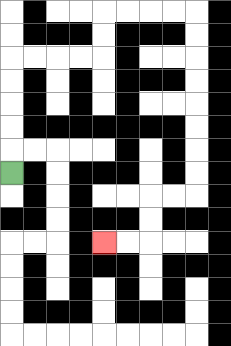{'start': '[0, 7]', 'end': '[4, 10]', 'path_directions': 'U,U,U,U,U,R,R,R,R,U,U,R,R,R,R,D,D,D,D,D,D,D,D,L,L,D,D,L,L', 'path_coordinates': '[[0, 7], [0, 6], [0, 5], [0, 4], [0, 3], [0, 2], [1, 2], [2, 2], [3, 2], [4, 2], [4, 1], [4, 0], [5, 0], [6, 0], [7, 0], [8, 0], [8, 1], [8, 2], [8, 3], [8, 4], [8, 5], [8, 6], [8, 7], [8, 8], [7, 8], [6, 8], [6, 9], [6, 10], [5, 10], [4, 10]]'}